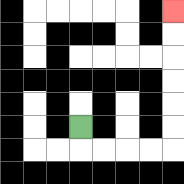{'start': '[3, 5]', 'end': '[7, 0]', 'path_directions': 'D,R,R,R,R,U,U,U,U,U,U', 'path_coordinates': '[[3, 5], [3, 6], [4, 6], [5, 6], [6, 6], [7, 6], [7, 5], [7, 4], [7, 3], [7, 2], [7, 1], [7, 0]]'}